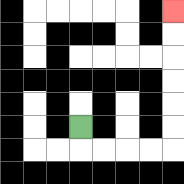{'start': '[3, 5]', 'end': '[7, 0]', 'path_directions': 'D,R,R,R,R,U,U,U,U,U,U', 'path_coordinates': '[[3, 5], [3, 6], [4, 6], [5, 6], [6, 6], [7, 6], [7, 5], [7, 4], [7, 3], [7, 2], [7, 1], [7, 0]]'}